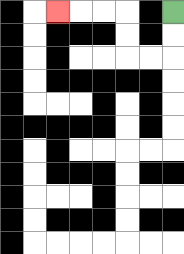{'start': '[7, 0]', 'end': '[2, 0]', 'path_directions': 'D,D,L,L,U,U,L,L,L', 'path_coordinates': '[[7, 0], [7, 1], [7, 2], [6, 2], [5, 2], [5, 1], [5, 0], [4, 0], [3, 0], [2, 0]]'}